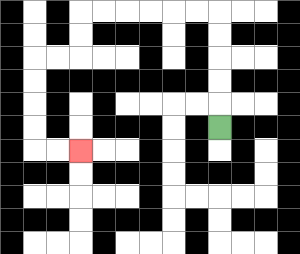{'start': '[9, 5]', 'end': '[3, 6]', 'path_directions': 'U,U,U,U,U,L,L,L,L,L,L,D,D,L,L,D,D,D,D,R,R', 'path_coordinates': '[[9, 5], [9, 4], [9, 3], [9, 2], [9, 1], [9, 0], [8, 0], [7, 0], [6, 0], [5, 0], [4, 0], [3, 0], [3, 1], [3, 2], [2, 2], [1, 2], [1, 3], [1, 4], [1, 5], [1, 6], [2, 6], [3, 6]]'}